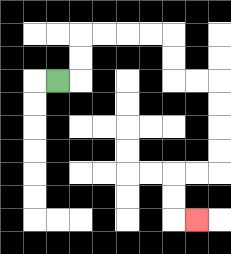{'start': '[2, 3]', 'end': '[8, 9]', 'path_directions': 'R,U,U,R,R,R,R,D,D,R,R,D,D,D,D,L,L,D,D,R', 'path_coordinates': '[[2, 3], [3, 3], [3, 2], [3, 1], [4, 1], [5, 1], [6, 1], [7, 1], [7, 2], [7, 3], [8, 3], [9, 3], [9, 4], [9, 5], [9, 6], [9, 7], [8, 7], [7, 7], [7, 8], [7, 9], [8, 9]]'}